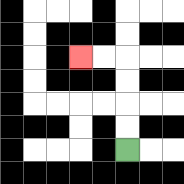{'start': '[5, 6]', 'end': '[3, 2]', 'path_directions': 'U,U,U,U,L,L', 'path_coordinates': '[[5, 6], [5, 5], [5, 4], [5, 3], [5, 2], [4, 2], [3, 2]]'}